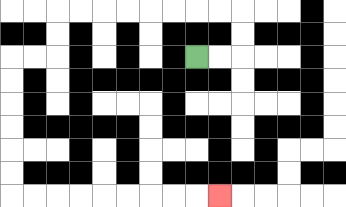{'start': '[8, 2]', 'end': '[9, 8]', 'path_directions': 'R,R,U,U,L,L,L,L,L,L,L,L,D,D,L,L,D,D,D,D,D,D,R,R,R,R,R,R,R,R,R', 'path_coordinates': '[[8, 2], [9, 2], [10, 2], [10, 1], [10, 0], [9, 0], [8, 0], [7, 0], [6, 0], [5, 0], [4, 0], [3, 0], [2, 0], [2, 1], [2, 2], [1, 2], [0, 2], [0, 3], [0, 4], [0, 5], [0, 6], [0, 7], [0, 8], [1, 8], [2, 8], [3, 8], [4, 8], [5, 8], [6, 8], [7, 8], [8, 8], [9, 8]]'}